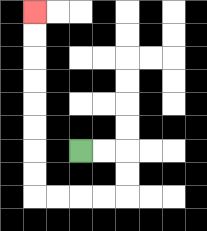{'start': '[3, 6]', 'end': '[1, 0]', 'path_directions': 'R,R,D,D,L,L,L,L,U,U,U,U,U,U,U,U', 'path_coordinates': '[[3, 6], [4, 6], [5, 6], [5, 7], [5, 8], [4, 8], [3, 8], [2, 8], [1, 8], [1, 7], [1, 6], [1, 5], [1, 4], [1, 3], [1, 2], [1, 1], [1, 0]]'}